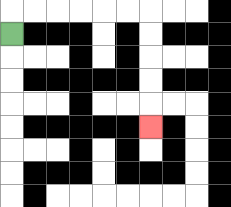{'start': '[0, 1]', 'end': '[6, 5]', 'path_directions': 'U,R,R,R,R,R,R,D,D,D,D,D', 'path_coordinates': '[[0, 1], [0, 0], [1, 0], [2, 0], [3, 0], [4, 0], [5, 0], [6, 0], [6, 1], [6, 2], [6, 3], [6, 4], [6, 5]]'}